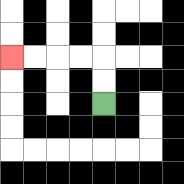{'start': '[4, 4]', 'end': '[0, 2]', 'path_directions': 'U,U,L,L,L,L', 'path_coordinates': '[[4, 4], [4, 3], [4, 2], [3, 2], [2, 2], [1, 2], [0, 2]]'}